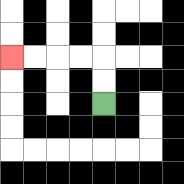{'start': '[4, 4]', 'end': '[0, 2]', 'path_directions': 'U,U,L,L,L,L', 'path_coordinates': '[[4, 4], [4, 3], [4, 2], [3, 2], [2, 2], [1, 2], [0, 2]]'}